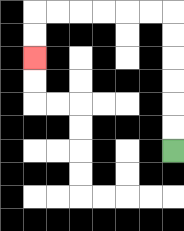{'start': '[7, 6]', 'end': '[1, 2]', 'path_directions': 'U,U,U,U,U,U,L,L,L,L,L,L,D,D', 'path_coordinates': '[[7, 6], [7, 5], [7, 4], [7, 3], [7, 2], [7, 1], [7, 0], [6, 0], [5, 0], [4, 0], [3, 0], [2, 0], [1, 0], [1, 1], [1, 2]]'}